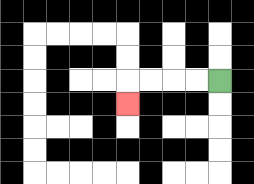{'start': '[9, 3]', 'end': '[5, 4]', 'path_directions': 'L,L,L,L,D', 'path_coordinates': '[[9, 3], [8, 3], [7, 3], [6, 3], [5, 3], [5, 4]]'}